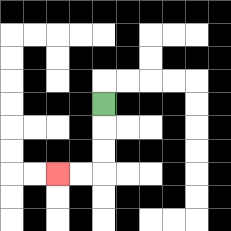{'start': '[4, 4]', 'end': '[2, 7]', 'path_directions': 'D,D,D,L,L', 'path_coordinates': '[[4, 4], [4, 5], [4, 6], [4, 7], [3, 7], [2, 7]]'}